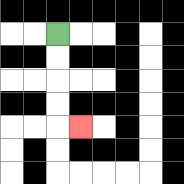{'start': '[2, 1]', 'end': '[3, 5]', 'path_directions': 'D,D,D,D,R', 'path_coordinates': '[[2, 1], [2, 2], [2, 3], [2, 4], [2, 5], [3, 5]]'}